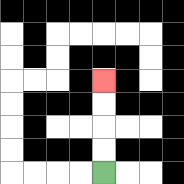{'start': '[4, 7]', 'end': '[4, 3]', 'path_directions': 'U,U,U,U', 'path_coordinates': '[[4, 7], [4, 6], [4, 5], [4, 4], [4, 3]]'}